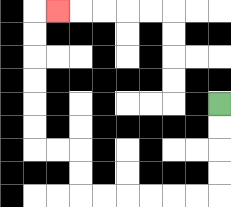{'start': '[9, 4]', 'end': '[2, 0]', 'path_directions': 'D,D,D,D,L,L,L,L,L,L,U,U,L,L,U,U,U,U,U,U,R', 'path_coordinates': '[[9, 4], [9, 5], [9, 6], [9, 7], [9, 8], [8, 8], [7, 8], [6, 8], [5, 8], [4, 8], [3, 8], [3, 7], [3, 6], [2, 6], [1, 6], [1, 5], [1, 4], [1, 3], [1, 2], [1, 1], [1, 0], [2, 0]]'}